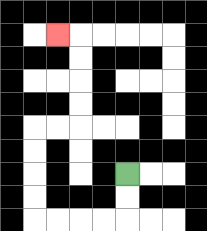{'start': '[5, 7]', 'end': '[2, 1]', 'path_directions': 'D,D,L,L,L,L,U,U,U,U,R,R,U,U,U,U,L', 'path_coordinates': '[[5, 7], [5, 8], [5, 9], [4, 9], [3, 9], [2, 9], [1, 9], [1, 8], [1, 7], [1, 6], [1, 5], [2, 5], [3, 5], [3, 4], [3, 3], [3, 2], [3, 1], [2, 1]]'}